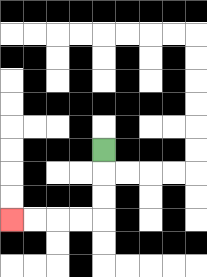{'start': '[4, 6]', 'end': '[0, 9]', 'path_directions': 'D,D,D,L,L,L,L', 'path_coordinates': '[[4, 6], [4, 7], [4, 8], [4, 9], [3, 9], [2, 9], [1, 9], [0, 9]]'}